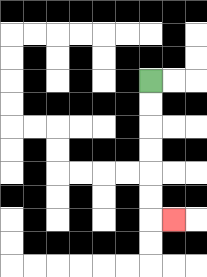{'start': '[6, 3]', 'end': '[7, 9]', 'path_directions': 'D,D,D,D,D,D,R', 'path_coordinates': '[[6, 3], [6, 4], [6, 5], [6, 6], [6, 7], [6, 8], [6, 9], [7, 9]]'}